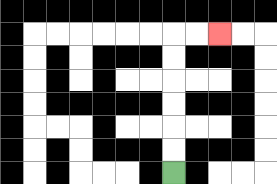{'start': '[7, 7]', 'end': '[9, 1]', 'path_directions': 'U,U,U,U,U,U,R,R', 'path_coordinates': '[[7, 7], [7, 6], [7, 5], [7, 4], [7, 3], [7, 2], [7, 1], [8, 1], [9, 1]]'}